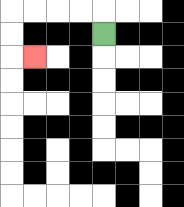{'start': '[4, 1]', 'end': '[1, 2]', 'path_directions': 'U,L,L,L,L,D,D,R', 'path_coordinates': '[[4, 1], [4, 0], [3, 0], [2, 0], [1, 0], [0, 0], [0, 1], [0, 2], [1, 2]]'}